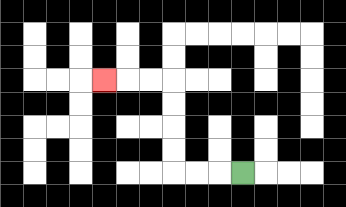{'start': '[10, 7]', 'end': '[4, 3]', 'path_directions': 'L,L,L,U,U,U,U,L,L,L', 'path_coordinates': '[[10, 7], [9, 7], [8, 7], [7, 7], [7, 6], [7, 5], [7, 4], [7, 3], [6, 3], [5, 3], [4, 3]]'}